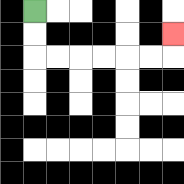{'start': '[1, 0]', 'end': '[7, 1]', 'path_directions': 'D,D,R,R,R,R,R,R,U', 'path_coordinates': '[[1, 0], [1, 1], [1, 2], [2, 2], [3, 2], [4, 2], [5, 2], [6, 2], [7, 2], [7, 1]]'}